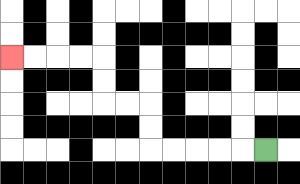{'start': '[11, 6]', 'end': '[0, 2]', 'path_directions': 'L,L,L,L,L,U,U,L,L,U,U,L,L,L,L', 'path_coordinates': '[[11, 6], [10, 6], [9, 6], [8, 6], [7, 6], [6, 6], [6, 5], [6, 4], [5, 4], [4, 4], [4, 3], [4, 2], [3, 2], [2, 2], [1, 2], [0, 2]]'}